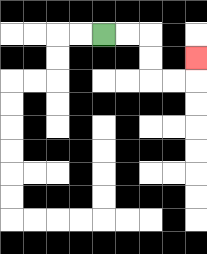{'start': '[4, 1]', 'end': '[8, 2]', 'path_directions': 'R,R,D,D,R,R,U', 'path_coordinates': '[[4, 1], [5, 1], [6, 1], [6, 2], [6, 3], [7, 3], [8, 3], [8, 2]]'}